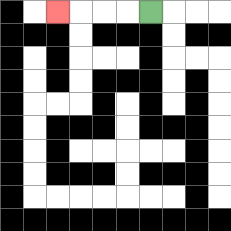{'start': '[6, 0]', 'end': '[2, 0]', 'path_directions': 'L,L,L,L', 'path_coordinates': '[[6, 0], [5, 0], [4, 0], [3, 0], [2, 0]]'}